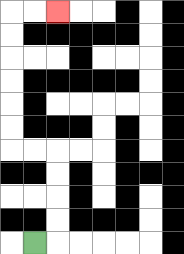{'start': '[1, 10]', 'end': '[2, 0]', 'path_directions': 'R,U,U,U,U,L,L,U,U,U,U,U,U,R,R', 'path_coordinates': '[[1, 10], [2, 10], [2, 9], [2, 8], [2, 7], [2, 6], [1, 6], [0, 6], [0, 5], [0, 4], [0, 3], [0, 2], [0, 1], [0, 0], [1, 0], [2, 0]]'}